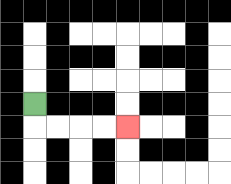{'start': '[1, 4]', 'end': '[5, 5]', 'path_directions': 'D,R,R,R,R', 'path_coordinates': '[[1, 4], [1, 5], [2, 5], [3, 5], [4, 5], [5, 5]]'}